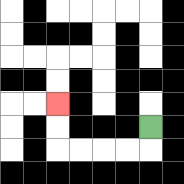{'start': '[6, 5]', 'end': '[2, 4]', 'path_directions': 'D,L,L,L,L,U,U', 'path_coordinates': '[[6, 5], [6, 6], [5, 6], [4, 6], [3, 6], [2, 6], [2, 5], [2, 4]]'}